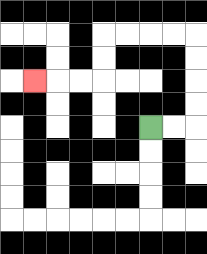{'start': '[6, 5]', 'end': '[1, 3]', 'path_directions': 'R,R,U,U,U,U,L,L,L,L,D,D,L,L,L', 'path_coordinates': '[[6, 5], [7, 5], [8, 5], [8, 4], [8, 3], [8, 2], [8, 1], [7, 1], [6, 1], [5, 1], [4, 1], [4, 2], [4, 3], [3, 3], [2, 3], [1, 3]]'}